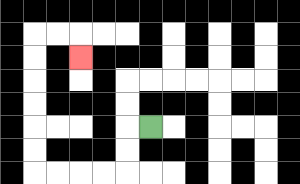{'start': '[6, 5]', 'end': '[3, 2]', 'path_directions': 'L,D,D,L,L,L,L,U,U,U,U,U,U,R,R,D', 'path_coordinates': '[[6, 5], [5, 5], [5, 6], [5, 7], [4, 7], [3, 7], [2, 7], [1, 7], [1, 6], [1, 5], [1, 4], [1, 3], [1, 2], [1, 1], [2, 1], [3, 1], [3, 2]]'}